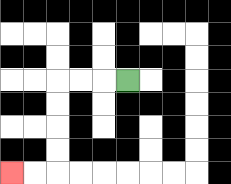{'start': '[5, 3]', 'end': '[0, 7]', 'path_directions': 'L,L,L,D,D,D,D,L,L', 'path_coordinates': '[[5, 3], [4, 3], [3, 3], [2, 3], [2, 4], [2, 5], [2, 6], [2, 7], [1, 7], [0, 7]]'}